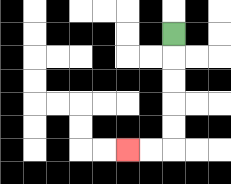{'start': '[7, 1]', 'end': '[5, 6]', 'path_directions': 'D,D,D,D,D,L,L', 'path_coordinates': '[[7, 1], [7, 2], [7, 3], [7, 4], [7, 5], [7, 6], [6, 6], [5, 6]]'}